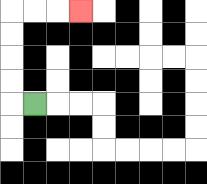{'start': '[1, 4]', 'end': '[3, 0]', 'path_directions': 'L,U,U,U,U,R,R,R', 'path_coordinates': '[[1, 4], [0, 4], [0, 3], [0, 2], [0, 1], [0, 0], [1, 0], [2, 0], [3, 0]]'}